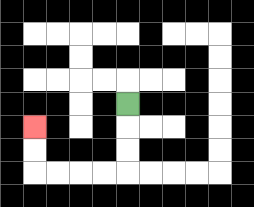{'start': '[5, 4]', 'end': '[1, 5]', 'path_directions': 'D,D,D,L,L,L,L,U,U', 'path_coordinates': '[[5, 4], [5, 5], [5, 6], [5, 7], [4, 7], [3, 7], [2, 7], [1, 7], [1, 6], [1, 5]]'}